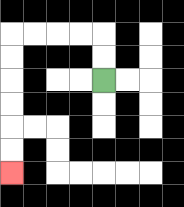{'start': '[4, 3]', 'end': '[0, 7]', 'path_directions': 'U,U,L,L,L,L,D,D,D,D,D,D', 'path_coordinates': '[[4, 3], [4, 2], [4, 1], [3, 1], [2, 1], [1, 1], [0, 1], [0, 2], [0, 3], [0, 4], [0, 5], [0, 6], [0, 7]]'}